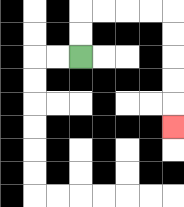{'start': '[3, 2]', 'end': '[7, 5]', 'path_directions': 'U,U,R,R,R,R,D,D,D,D,D', 'path_coordinates': '[[3, 2], [3, 1], [3, 0], [4, 0], [5, 0], [6, 0], [7, 0], [7, 1], [7, 2], [7, 3], [7, 4], [7, 5]]'}